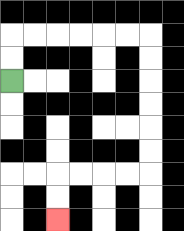{'start': '[0, 3]', 'end': '[2, 9]', 'path_directions': 'U,U,R,R,R,R,R,R,D,D,D,D,D,D,L,L,L,L,D,D', 'path_coordinates': '[[0, 3], [0, 2], [0, 1], [1, 1], [2, 1], [3, 1], [4, 1], [5, 1], [6, 1], [6, 2], [6, 3], [6, 4], [6, 5], [6, 6], [6, 7], [5, 7], [4, 7], [3, 7], [2, 7], [2, 8], [2, 9]]'}